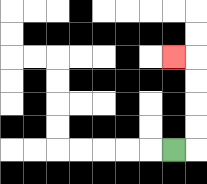{'start': '[7, 6]', 'end': '[7, 2]', 'path_directions': 'R,U,U,U,U,L', 'path_coordinates': '[[7, 6], [8, 6], [8, 5], [8, 4], [8, 3], [8, 2], [7, 2]]'}